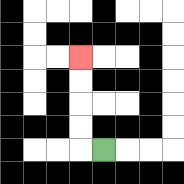{'start': '[4, 6]', 'end': '[3, 2]', 'path_directions': 'L,U,U,U,U', 'path_coordinates': '[[4, 6], [3, 6], [3, 5], [3, 4], [3, 3], [3, 2]]'}